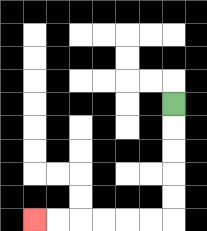{'start': '[7, 4]', 'end': '[1, 9]', 'path_directions': 'D,D,D,D,D,L,L,L,L,L,L', 'path_coordinates': '[[7, 4], [7, 5], [7, 6], [7, 7], [7, 8], [7, 9], [6, 9], [5, 9], [4, 9], [3, 9], [2, 9], [1, 9]]'}